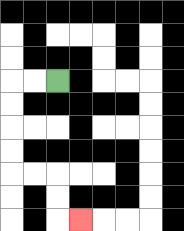{'start': '[2, 3]', 'end': '[3, 9]', 'path_directions': 'L,L,D,D,D,D,R,R,D,D,R', 'path_coordinates': '[[2, 3], [1, 3], [0, 3], [0, 4], [0, 5], [0, 6], [0, 7], [1, 7], [2, 7], [2, 8], [2, 9], [3, 9]]'}